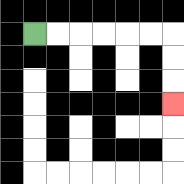{'start': '[1, 1]', 'end': '[7, 4]', 'path_directions': 'R,R,R,R,R,R,D,D,D', 'path_coordinates': '[[1, 1], [2, 1], [3, 1], [4, 1], [5, 1], [6, 1], [7, 1], [7, 2], [7, 3], [7, 4]]'}